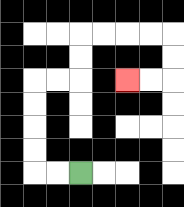{'start': '[3, 7]', 'end': '[5, 3]', 'path_directions': 'L,L,U,U,U,U,R,R,U,U,R,R,R,R,D,D,L,L', 'path_coordinates': '[[3, 7], [2, 7], [1, 7], [1, 6], [1, 5], [1, 4], [1, 3], [2, 3], [3, 3], [3, 2], [3, 1], [4, 1], [5, 1], [6, 1], [7, 1], [7, 2], [7, 3], [6, 3], [5, 3]]'}